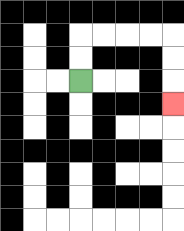{'start': '[3, 3]', 'end': '[7, 4]', 'path_directions': 'U,U,R,R,R,R,D,D,D', 'path_coordinates': '[[3, 3], [3, 2], [3, 1], [4, 1], [5, 1], [6, 1], [7, 1], [7, 2], [7, 3], [7, 4]]'}